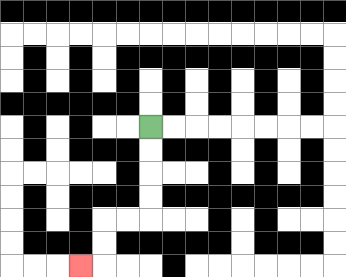{'start': '[6, 5]', 'end': '[3, 11]', 'path_directions': 'D,D,D,D,L,L,D,D,L', 'path_coordinates': '[[6, 5], [6, 6], [6, 7], [6, 8], [6, 9], [5, 9], [4, 9], [4, 10], [4, 11], [3, 11]]'}